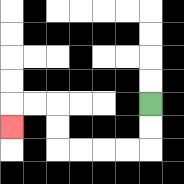{'start': '[6, 4]', 'end': '[0, 5]', 'path_directions': 'D,D,L,L,L,L,U,U,L,L,D', 'path_coordinates': '[[6, 4], [6, 5], [6, 6], [5, 6], [4, 6], [3, 6], [2, 6], [2, 5], [2, 4], [1, 4], [0, 4], [0, 5]]'}